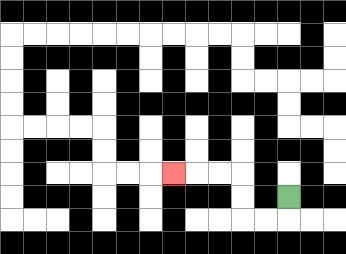{'start': '[12, 8]', 'end': '[7, 7]', 'path_directions': 'D,L,L,U,U,L,L,L', 'path_coordinates': '[[12, 8], [12, 9], [11, 9], [10, 9], [10, 8], [10, 7], [9, 7], [8, 7], [7, 7]]'}